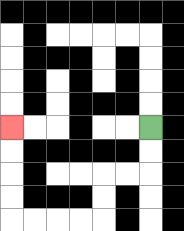{'start': '[6, 5]', 'end': '[0, 5]', 'path_directions': 'D,D,L,L,D,D,L,L,L,L,U,U,U,U', 'path_coordinates': '[[6, 5], [6, 6], [6, 7], [5, 7], [4, 7], [4, 8], [4, 9], [3, 9], [2, 9], [1, 9], [0, 9], [0, 8], [0, 7], [0, 6], [0, 5]]'}